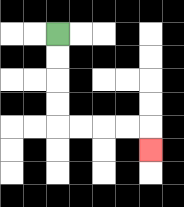{'start': '[2, 1]', 'end': '[6, 6]', 'path_directions': 'D,D,D,D,R,R,R,R,D', 'path_coordinates': '[[2, 1], [2, 2], [2, 3], [2, 4], [2, 5], [3, 5], [4, 5], [5, 5], [6, 5], [6, 6]]'}